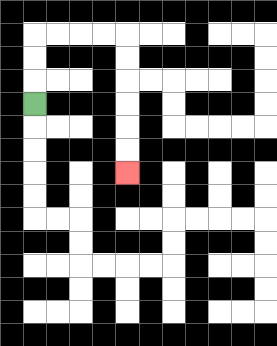{'start': '[1, 4]', 'end': '[5, 7]', 'path_directions': 'U,U,U,R,R,R,R,D,D,D,D,D,D', 'path_coordinates': '[[1, 4], [1, 3], [1, 2], [1, 1], [2, 1], [3, 1], [4, 1], [5, 1], [5, 2], [5, 3], [5, 4], [5, 5], [5, 6], [5, 7]]'}